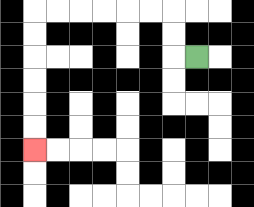{'start': '[8, 2]', 'end': '[1, 6]', 'path_directions': 'L,U,U,L,L,L,L,L,L,D,D,D,D,D,D', 'path_coordinates': '[[8, 2], [7, 2], [7, 1], [7, 0], [6, 0], [5, 0], [4, 0], [3, 0], [2, 0], [1, 0], [1, 1], [1, 2], [1, 3], [1, 4], [1, 5], [1, 6]]'}